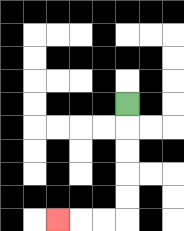{'start': '[5, 4]', 'end': '[2, 9]', 'path_directions': 'D,D,D,D,D,L,L,L', 'path_coordinates': '[[5, 4], [5, 5], [5, 6], [5, 7], [5, 8], [5, 9], [4, 9], [3, 9], [2, 9]]'}